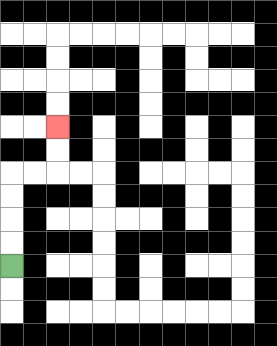{'start': '[0, 11]', 'end': '[2, 5]', 'path_directions': 'U,U,U,U,R,R,U,U', 'path_coordinates': '[[0, 11], [0, 10], [0, 9], [0, 8], [0, 7], [1, 7], [2, 7], [2, 6], [2, 5]]'}